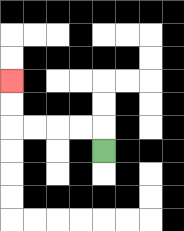{'start': '[4, 6]', 'end': '[0, 3]', 'path_directions': 'U,L,L,L,L,U,U', 'path_coordinates': '[[4, 6], [4, 5], [3, 5], [2, 5], [1, 5], [0, 5], [0, 4], [0, 3]]'}